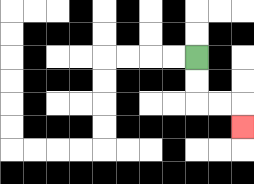{'start': '[8, 2]', 'end': '[10, 5]', 'path_directions': 'D,D,R,R,D', 'path_coordinates': '[[8, 2], [8, 3], [8, 4], [9, 4], [10, 4], [10, 5]]'}